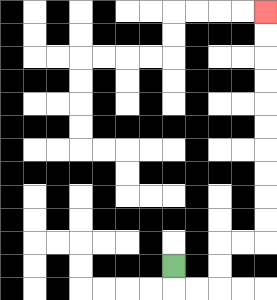{'start': '[7, 11]', 'end': '[11, 0]', 'path_directions': 'D,R,R,U,U,R,R,U,U,U,U,U,U,U,U,U,U', 'path_coordinates': '[[7, 11], [7, 12], [8, 12], [9, 12], [9, 11], [9, 10], [10, 10], [11, 10], [11, 9], [11, 8], [11, 7], [11, 6], [11, 5], [11, 4], [11, 3], [11, 2], [11, 1], [11, 0]]'}